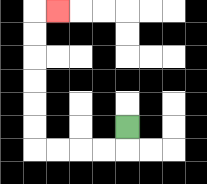{'start': '[5, 5]', 'end': '[2, 0]', 'path_directions': 'D,L,L,L,L,U,U,U,U,U,U,R', 'path_coordinates': '[[5, 5], [5, 6], [4, 6], [3, 6], [2, 6], [1, 6], [1, 5], [1, 4], [1, 3], [1, 2], [1, 1], [1, 0], [2, 0]]'}